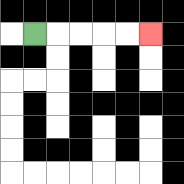{'start': '[1, 1]', 'end': '[6, 1]', 'path_directions': 'R,R,R,R,R', 'path_coordinates': '[[1, 1], [2, 1], [3, 1], [4, 1], [5, 1], [6, 1]]'}